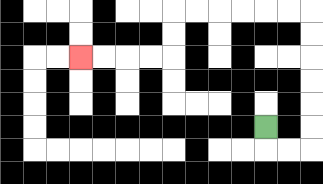{'start': '[11, 5]', 'end': '[3, 2]', 'path_directions': 'D,R,R,U,U,U,U,U,U,L,L,L,L,L,L,D,D,L,L,L,L', 'path_coordinates': '[[11, 5], [11, 6], [12, 6], [13, 6], [13, 5], [13, 4], [13, 3], [13, 2], [13, 1], [13, 0], [12, 0], [11, 0], [10, 0], [9, 0], [8, 0], [7, 0], [7, 1], [7, 2], [6, 2], [5, 2], [4, 2], [3, 2]]'}